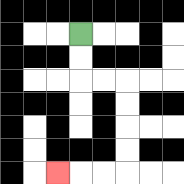{'start': '[3, 1]', 'end': '[2, 7]', 'path_directions': 'D,D,R,R,D,D,D,D,L,L,L', 'path_coordinates': '[[3, 1], [3, 2], [3, 3], [4, 3], [5, 3], [5, 4], [5, 5], [5, 6], [5, 7], [4, 7], [3, 7], [2, 7]]'}